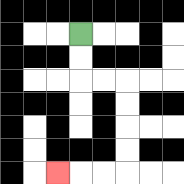{'start': '[3, 1]', 'end': '[2, 7]', 'path_directions': 'D,D,R,R,D,D,D,D,L,L,L', 'path_coordinates': '[[3, 1], [3, 2], [3, 3], [4, 3], [5, 3], [5, 4], [5, 5], [5, 6], [5, 7], [4, 7], [3, 7], [2, 7]]'}